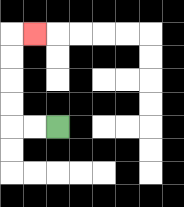{'start': '[2, 5]', 'end': '[1, 1]', 'path_directions': 'L,L,U,U,U,U,R', 'path_coordinates': '[[2, 5], [1, 5], [0, 5], [0, 4], [0, 3], [0, 2], [0, 1], [1, 1]]'}